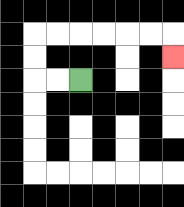{'start': '[3, 3]', 'end': '[7, 2]', 'path_directions': 'L,L,U,U,R,R,R,R,R,R,D', 'path_coordinates': '[[3, 3], [2, 3], [1, 3], [1, 2], [1, 1], [2, 1], [3, 1], [4, 1], [5, 1], [6, 1], [7, 1], [7, 2]]'}